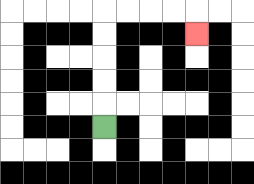{'start': '[4, 5]', 'end': '[8, 1]', 'path_directions': 'U,U,U,U,U,R,R,R,R,D', 'path_coordinates': '[[4, 5], [4, 4], [4, 3], [4, 2], [4, 1], [4, 0], [5, 0], [6, 0], [7, 0], [8, 0], [8, 1]]'}